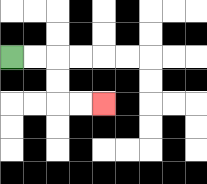{'start': '[0, 2]', 'end': '[4, 4]', 'path_directions': 'R,R,D,D,R,R', 'path_coordinates': '[[0, 2], [1, 2], [2, 2], [2, 3], [2, 4], [3, 4], [4, 4]]'}